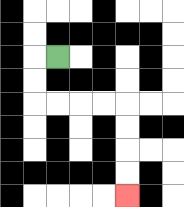{'start': '[2, 2]', 'end': '[5, 8]', 'path_directions': 'L,D,D,R,R,R,R,D,D,D,D', 'path_coordinates': '[[2, 2], [1, 2], [1, 3], [1, 4], [2, 4], [3, 4], [4, 4], [5, 4], [5, 5], [5, 6], [5, 7], [5, 8]]'}